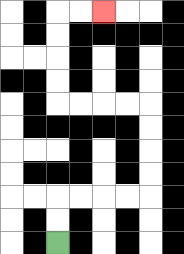{'start': '[2, 10]', 'end': '[4, 0]', 'path_directions': 'U,U,R,R,R,R,U,U,U,U,L,L,L,L,U,U,U,U,R,R', 'path_coordinates': '[[2, 10], [2, 9], [2, 8], [3, 8], [4, 8], [5, 8], [6, 8], [6, 7], [6, 6], [6, 5], [6, 4], [5, 4], [4, 4], [3, 4], [2, 4], [2, 3], [2, 2], [2, 1], [2, 0], [3, 0], [4, 0]]'}